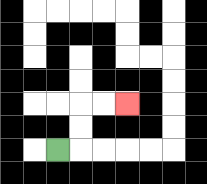{'start': '[2, 6]', 'end': '[5, 4]', 'path_directions': 'R,U,U,R,R', 'path_coordinates': '[[2, 6], [3, 6], [3, 5], [3, 4], [4, 4], [5, 4]]'}